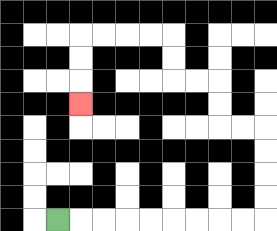{'start': '[2, 9]', 'end': '[3, 4]', 'path_directions': 'R,R,R,R,R,R,R,R,R,U,U,U,U,L,L,U,U,L,L,U,U,L,L,L,L,D,D,D', 'path_coordinates': '[[2, 9], [3, 9], [4, 9], [5, 9], [6, 9], [7, 9], [8, 9], [9, 9], [10, 9], [11, 9], [11, 8], [11, 7], [11, 6], [11, 5], [10, 5], [9, 5], [9, 4], [9, 3], [8, 3], [7, 3], [7, 2], [7, 1], [6, 1], [5, 1], [4, 1], [3, 1], [3, 2], [3, 3], [3, 4]]'}